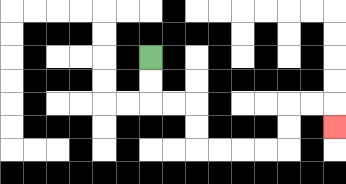{'start': '[6, 2]', 'end': '[14, 5]', 'path_directions': 'D,D,R,R,D,D,R,R,R,R,U,U,R,R,D', 'path_coordinates': '[[6, 2], [6, 3], [6, 4], [7, 4], [8, 4], [8, 5], [8, 6], [9, 6], [10, 6], [11, 6], [12, 6], [12, 5], [12, 4], [13, 4], [14, 4], [14, 5]]'}